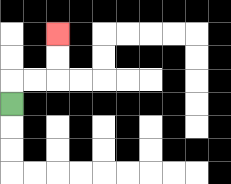{'start': '[0, 4]', 'end': '[2, 1]', 'path_directions': 'U,R,R,U,U', 'path_coordinates': '[[0, 4], [0, 3], [1, 3], [2, 3], [2, 2], [2, 1]]'}